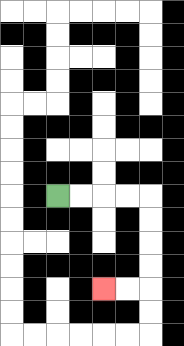{'start': '[2, 8]', 'end': '[4, 12]', 'path_directions': 'R,R,R,R,D,D,D,D,L,L', 'path_coordinates': '[[2, 8], [3, 8], [4, 8], [5, 8], [6, 8], [6, 9], [6, 10], [6, 11], [6, 12], [5, 12], [4, 12]]'}